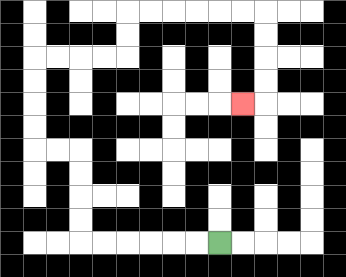{'start': '[9, 10]', 'end': '[10, 4]', 'path_directions': 'L,L,L,L,L,L,U,U,U,U,L,L,U,U,U,U,R,R,R,R,U,U,R,R,R,R,R,R,D,D,D,D,L', 'path_coordinates': '[[9, 10], [8, 10], [7, 10], [6, 10], [5, 10], [4, 10], [3, 10], [3, 9], [3, 8], [3, 7], [3, 6], [2, 6], [1, 6], [1, 5], [1, 4], [1, 3], [1, 2], [2, 2], [3, 2], [4, 2], [5, 2], [5, 1], [5, 0], [6, 0], [7, 0], [8, 0], [9, 0], [10, 0], [11, 0], [11, 1], [11, 2], [11, 3], [11, 4], [10, 4]]'}